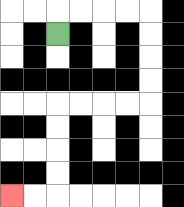{'start': '[2, 1]', 'end': '[0, 8]', 'path_directions': 'U,R,R,R,R,D,D,D,D,L,L,L,L,D,D,D,D,L,L', 'path_coordinates': '[[2, 1], [2, 0], [3, 0], [4, 0], [5, 0], [6, 0], [6, 1], [6, 2], [6, 3], [6, 4], [5, 4], [4, 4], [3, 4], [2, 4], [2, 5], [2, 6], [2, 7], [2, 8], [1, 8], [0, 8]]'}